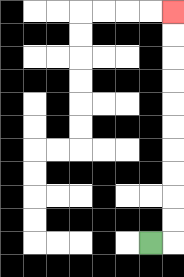{'start': '[6, 10]', 'end': '[7, 0]', 'path_directions': 'R,U,U,U,U,U,U,U,U,U,U', 'path_coordinates': '[[6, 10], [7, 10], [7, 9], [7, 8], [7, 7], [7, 6], [7, 5], [7, 4], [7, 3], [7, 2], [7, 1], [7, 0]]'}